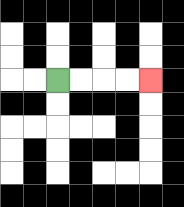{'start': '[2, 3]', 'end': '[6, 3]', 'path_directions': 'R,R,R,R', 'path_coordinates': '[[2, 3], [3, 3], [4, 3], [5, 3], [6, 3]]'}